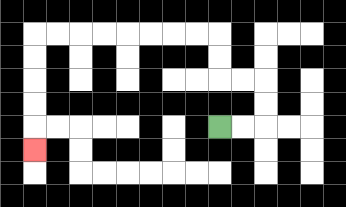{'start': '[9, 5]', 'end': '[1, 6]', 'path_directions': 'R,R,U,U,L,L,U,U,L,L,L,L,L,L,L,L,D,D,D,D,D', 'path_coordinates': '[[9, 5], [10, 5], [11, 5], [11, 4], [11, 3], [10, 3], [9, 3], [9, 2], [9, 1], [8, 1], [7, 1], [6, 1], [5, 1], [4, 1], [3, 1], [2, 1], [1, 1], [1, 2], [1, 3], [1, 4], [1, 5], [1, 6]]'}